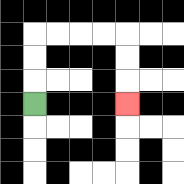{'start': '[1, 4]', 'end': '[5, 4]', 'path_directions': 'U,U,U,R,R,R,R,D,D,D', 'path_coordinates': '[[1, 4], [1, 3], [1, 2], [1, 1], [2, 1], [3, 1], [4, 1], [5, 1], [5, 2], [5, 3], [5, 4]]'}